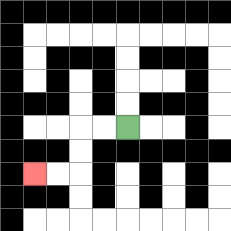{'start': '[5, 5]', 'end': '[1, 7]', 'path_directions': 'L,L,D,D,L,L', 'path_coordinates': '[[5, 5], [4, 5], [3, 5], [3, 6], [3, 7], [2, 7], [1, 7]]'}